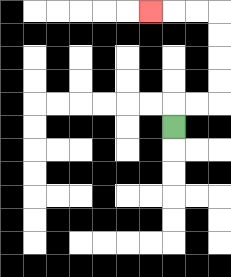{'start': '[7, 5]', 'end': '[6, 0]', 'path_directions': 'U,R,R,U,U,U,U,L,L,L', 'path_coordinates': '[[7, 5], [7, 4], [8, 4], [9, 4], [9, 3], [9, 2], [9, 1], [9, 0], [8, 0], [7, 0], [6, 0]]'}